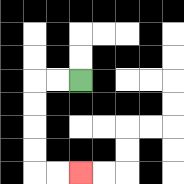{'start': '[3, 3]', 'end': '[3, 7]', 'path_directions': 'L,L,D,D,D,D,R,R', 'path_coordinates': '[[3, 3], [2, 3], [1, 3], [1, 4], [1, 5], [1, 6], [1, 7], [2, 7], [3, 7]]'}